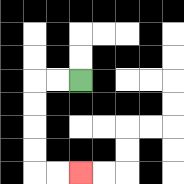{'start': '[3, 3]', 'end': '[3, 7]', 'path_directions': 'L,L,D,D,D,D,R,R', 'path_coordinates': '[[3, 3], [2, 3], [1, 3], [1, 4], [1, 5], [1, 6], [1, 7], [2, 7], [3, 7]]'}